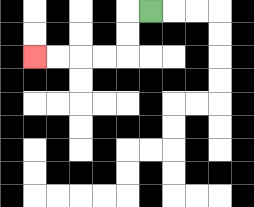{'start': '[6, 0]', 'end': '[1, 2]', 'path_directions': 'L,D,D,L,L,L,L', 'path_coordinates': '[[6, 0], [5, 0], [5, 1], [5, 2], [4, 2], [3, 2], [2, 2], [1, 2]]'}